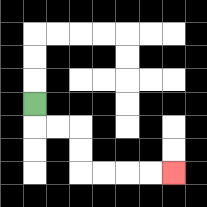{'start': '[1, 4]', 'end': '[7, 7]', 'path_directions': 'D,R,R,D,D,R,R,R,R', 'path_coordinates': '[[1, 4], [1, 5], [2, 5], [3, 5], [3, 6], [3, 7], [4, 7], [5, 7], [6, 7], [7, 7]]'}